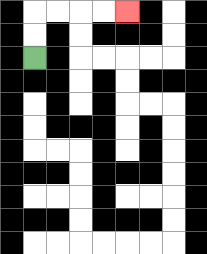{'start': '[1, 2]', 'end': '[5, 0]', 'path_directions': 'U,U,R,R,R,R', 'path_coordinates': '[[1, 2], [1, 1], [1, 0], [2, 0], [3, 0], [4, 0], [5, 0]]'}